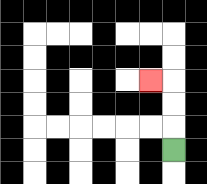{'start': '[7, 6]', 'end': '[6, 3]', 'path_directions': 'U,U,U,L', 'path_coordinates': '[[7, 6], [7, 5], [7, 4], [7, 3], [6, 3]]'}